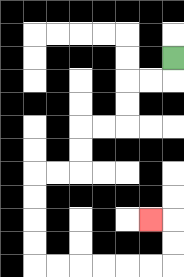{'start': '[7, 2]', 'end': '[6, 9]', 'path_directions': 'D,L,L,D,D,L,L,D,D,L,L,D,D,D,D,R,R,R,R,R,R,U,U,L', 'path_coordinates': '[[7, 2], [7, 3], [6, 3], [5, 3], [5, 4], [5, 5], [4, 5], [3, 5], [3, 6], [3, 7], [2, 7], [1, 7], [1, 8], [1, 9], [1, 10], [1, 11], [2, 11], [3, 11], [4, 11], [5, 11], [6, 11], [7, 11], [7, 10], [7, 9], [6, 9]]'}